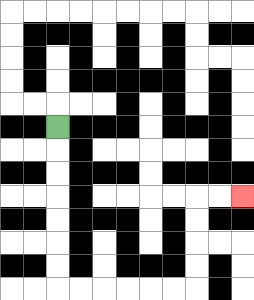{'start': '[2, 5]', 'end': '[10, 8]', 'path_directions': 'D,D,D,D,D,D,D,R,R,R,R,R,R,U,U,U,U,R,R', 'path_coordinates': '[[2, 5], [2, 6], [2, 7], [2, 8], [2, 9], [2, 10], [2, 11], [2, 12], [3, 12], [4, 12], [5, 12], [6, 12], [7, 12], [8, 12], [8, 11], [8, 10], [8, 9], [8, 8], [9, 8], [10, 8]]'}